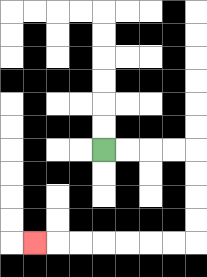{'start': '[4, 6]', 'end': '[1, 10]', 'path_directions': 'R,R,R,R,D,D,D,D,L,L,L,L,L,L,L', 'path_coordinates': '[[4, 6], [5, 6], [6, 6], [7, 6], [8, 6], [8, 7], [8, 8], [8, 9], [8, 10], [7, 10], [6, 10], [5, 10], [4, 10], [3, 10], [2, 10], [1, 10]]'}